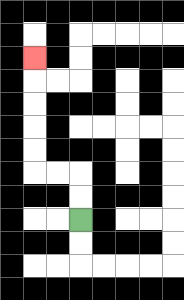{'start': '[3, 9]', 'end': '[1, 2]', 'path_directions': 'U,U,L,L,U,U,U,U,U', 'path_coordinates': '[[3, 9], [3, 8], [3, 7], [2, 7], [1, 7], [1, 6], [1, 5], [1, 4], [1, 3], [1, 2]]'}